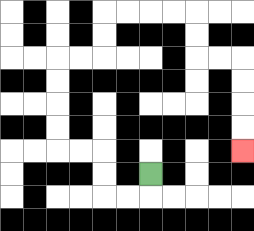{'start': '[6, 7]', 'end': '[10, 6]', 'path_directions': 'D,L,L,U,U,L,L,U,U,U,U,R,R,U,U,R,R,R,R,D,D,R,R,D,D,D,D', 'path_coordinates': '[[6, 7], [6, 8], [5, 8], [4, 8], [4, 7], [4, 6], [3, 6], [2, 6], [2, 5], [2, 4], [2, 3], [2, 2], [3, 2], [4, 2], [4, 1], [4, 0], [5, 0], [6, 0], [7, 0], [8, 0], [8, 1], [8, 2], [9, 2], [10, 2], [10, 3], [10, 4], [10, 5], [10, 6]]'}